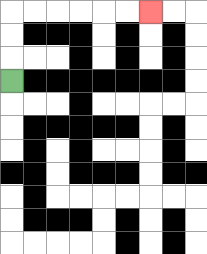{'start': '[0, 3]', 'end': '[6, 0]', 'path_directions': 'U,U,U,R,R,R,R,R,R', 'path_coordinates': '[[0, 3], [0, 2], [0, 1], [0, 0], [1, 0], [2, 0], [3, 0], [4, 0], [5, 0], [6, 0]]'}